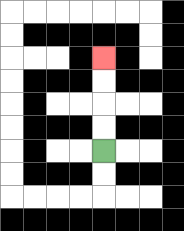{'start': '[4, 6]', 'end': '[4, 2]', 'path_directions': 'U,U,U,U', 'path_coordinates': '[[4, 6], [4, 5], [4, 4], [4, 3], [4, 2]]'}